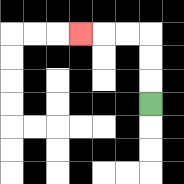{'start': '[6, 4]', 'end': '[3, 1]', 'path_directions': 'U,U,U,L,L,L', 'path_coordinates': '[[6, 4], [6, 3], [6, 2], [6, 1], [5, 1], [4, 1], [3, 1]]'}